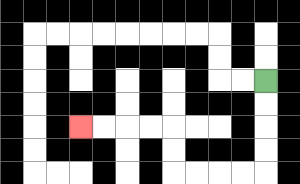{'start': '[11, 3]', 'end': '[3, 5]', 'path_directions': 'D,D,D,D,L,L,L,L,U,U,L,L,L,L', 'path_coordinates': '[[11, 3], [11, 4], [11, 5], [11, 6], [11, 7], [10, 7], [9, 7], [8, 7], [7, 7], [7, 6], [7, 5], [6, 5], [5, 5], [4, 5], [3, 5]]'}